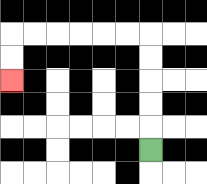{'start': '[6, 6]', 'end': '[0, 3]', 'path_directions': 'U,U,U,U,U,L,L,L,L,L,L,D,D', 'path_coordinates': '[[6, 6], [6, 5], [6, 4], [6, 3], [6, 2], [6, 1], [5, 1], [4, 1], [3, 1], [2, 1], [1, 1], [0, 1], [0, 2], [0, 3]]'}